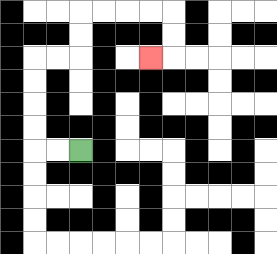{'start': '[3, 6]', 'end': '[6, 2]', 'path_directions': 'L,L,U,U,U,U,R,R,U,U,R,R,R,R,D,D,L', 'path_coordinates': '[[3, 6], [2, 6], [1, 6], [1, 5], [1, 4], [1, 3], [1, 2], [2, 2], [3, 2], [3, 1], [3, 0], [4, 0], [5, 0], [6, 0], [7, 0], [7, 1], [7, 2], [6, 2]]'}